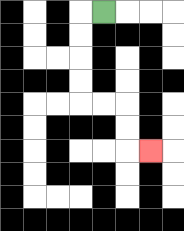{'start': '[4, 0]', 'end': '[6, 6]', 'path_directions': 'L,D,D,D,D,R,R,D,D,R', 'path_coordinates': '[[4, 0], [3, 0], [3, 1], [3, 2], [3, 3], [3, 4], [4, 4], [5, 4], [5, 5], [5, 6], [6, 6]]'}